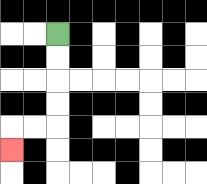{'start': '[2, 1]', 'end': '[0, 6]', 'path_directions': 'D,D,D,D,L,L,D', 'path_coordinates': '[[2, 1], [2, 2], [2, 3], [2, 4], [2, 5], [1, 5], [0, 5], [0, 6]]'}